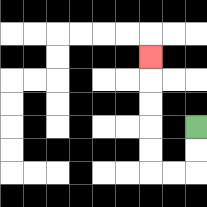{'start': '[8, 5]', 'end': '[6, 2]', 'path_directions': 'D,D,L,L,U,U,U,U,U', 'path_coordinates': '[[8, 5], [8, 6], [8, 7], [7, 7], [6, 7], [6, 6], [6, 5], [6, 4], [6, 3], [6, 2]]'}